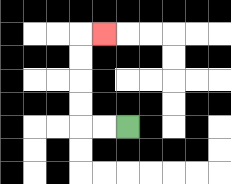{'start': '[5, 5]', 'end': '[4, 1]', 'path_directions': 'L,L,U,U,U,U,R', 'path_coordinates': '[[5, 5], [4, 5], [3, 5], [3, 4], [3, 3], [3, 2], [3, 1], [4, 1]]'}